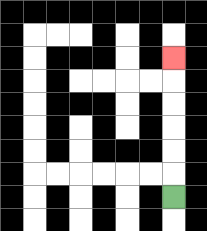{'start': '[7, 8]', 'end': '[7, 2]', 'path_directions': 'U,U,U,U,U,U', 'path_coordinates': '[[7, 8], [7, 7], [7, 6], [7, 5], [7, 4], [7, 3], [7, 2]]'}